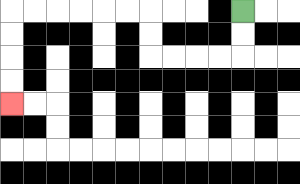{'start': '[10, 0]', 'end': '[0, 4]', 'path_directions': 'D,D,L,L,L,L,U,U,L,L,L,L,L,L,D,D,D,D', 'path_coordinates': '[[10, 0], [10, 1], [10, 2], [9, 2], [8, 2], [7, 2], [6, 2], [6, 1], [6, 0], [5, 0], [4, 0], [3, 0], [2, 0], [1, 0], [0, 0], [0, 1], [0, 2], [0, 3], [0, 4]]'}